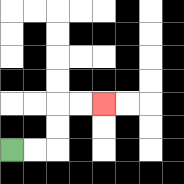{'start': '[0, 6]', 'end': '[4, 4]', 'path_directions': 'R,R,U,U,R,R', 'path_coordinates': '[[0, 6], [1, 6], [2, 6], [2, 5], [2, 4], [3, 4], [4, 4]]'}